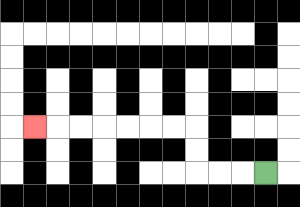{'start': '[11, 7]', 'end': '[1, 5]', 'path_directions': 'L,L,L,U,U,L,L,L,L,L,L,L', 'path_coordinates': '[[11, 7], [10, 7], [9, 7], [8, 7], [8, 6], [8, 5], [7, 5], [6, 5], [5, 5], [4, 5], [3, 5], [2, 5], [1, 5]]'}